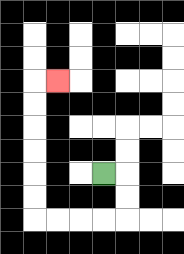{'start': '[4, 7]', 'end': '[2, 3]', 'path_directions': 'R,D,D,L,L,L,L,U,U,U,U,U,U,R', 'path_coordinates': '[[4, 7], [5, 7], [5, 8], [5, 9], [4, 9], [3, 9], [2, 9], [1, 9], [1, 8], [1, 7], [1, 6], [1, 5], [1, 4], [1, 3], [2, 3]]'}